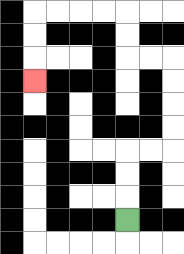{'start': '[5, 9]', 'end': '[1, 3]', 'path_directions': 'U,U,U,R,R,U,U,U,U,L,L,U,U,L,L,L,L,D,D,D', 'path_coordinates': '[[5, 9], [5, 8], [5, 7], [5, 6], [6, 6], [7, 6], [7, 5], [7, 4], [7, 3], [7, 2], [6, 2], [5, 2], [5, 1], [5, 0], [4, 0], [3, 0], [2, 0], [1, 0], [1, 1], [1, 2], [1, 3]]'}